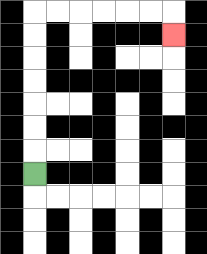{'start': '[1, 7]', 'end': '[7, 1]', 'path_directions': 'U,U,U,U,U,U,U,R,R,R,R,R,R,D', 'path_coordinates': '[[1, 7], [1, 6], [1, 5], [1, 4], [1, 3], [1, 2], [1, 1], [1, 0], [2, 0], [3, 0], [4, 0], [5, 0], [6, 0], [7, 0], [7, 1]]'}